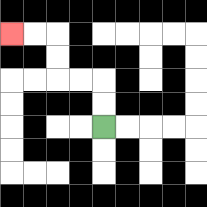{'start': '[4, 5]', 'end': '[0, 1]', 'path_directions': 'U,U,L,L,U,U,L,L', 'path_coordinates': '[[4, 5], [4, 4], [4, 3], [3, 3], [2, 3], [2, 2], [2, 1], [1, 1], [0, 1]]'}